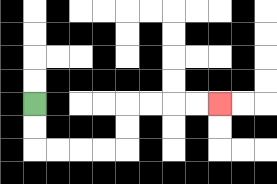{'start': '[1, 4]', 'end': '[9, 4]', 'path_directions': 'D,D,R,R,R,R,U,U,R,R,R,R', 'path_coordinates': '[[1, 4], [1, 5], [1, 6], [2, 6], [3, 6], [4, 6], [5, 6], [5, 5], [5, 4], [6, 4], [7, 4], [8, 4], [9, 4]]'}